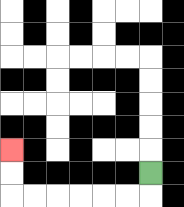{'start': '[6, 7]', 'end': '[0, 6]', 'path_directions': 'D,L,L,L,L,L,L,U,U', 'path_coordinates': '[[6, 7], [6, 8], [5, 8], [4, 8], [3, 8], [2, 8], [1, 8], [0, 8], [0, 7], [0, 6]]'}